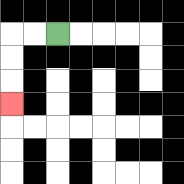{'start': '[2, 1]', 'end': '[0, 4]', 'path_directions': 'L,L,D,D,D', 'path_coordinates': '[[2, 1], [1, 1], [0, 1], [0, 2], [0, 3], [0, 4]]'}